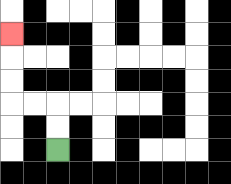{'start': '[2, 6]', 'end': '[0, 1]', 'path_directions': 'U,U,L,L,U,U,U', 'path_coordinates': '[[2, 6], [2, 5], [2, 4], [1, 4], [0, 4], [0, 3], [0, 2], [0, 1]]'}